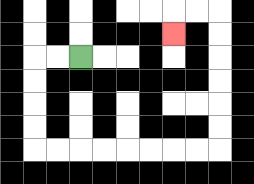{'start': '[3, 2]', 'end': '[7, 1]', 'path_directions': 'L,L,D,D,D,D,R,R,R,R,R,R,R,R,U,U,U,U,U,U,L,L,D', 'path_coordinates': '[[3, 2], [2, 2], [1, 2], [1, 3], [1, 4], [1, 5], [1, 6], [2, 6], [3, 6], [4, 6], [5, 6], [6, 6], [7, 6], [8, 6], [9, 6], [9, 5], [9, 4], [9, 3], [9, 2], [9, 1], [9, 0], [8, 0], [7, 0], [7, 1]]'}